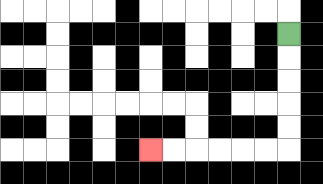{'start': '[12, 1]', 'end': '[6, 6]', 'path_directions': 'D,D,D,D,D,L,L,L,L,L,L', 'path_coordinates': '[[12, 1], [12, 2], [12, 3], [12, 4], [12, 5], [12, 6], [11, 6], [10, 6], [9, 6], [8, 6], [7, 6], [6, 6]]'}